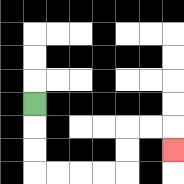{'start': '[1, 4]', 'end': '[7, 6]', 'path_directions': 'D,D,D,R,R,R,R,U,U,R,R,D', 'path_coordinates': '[[1, 4], [1, 5], [1, 6], [1, 7], [2, 7], [3, 7], [4, 7], [5, 7], [5, 6], [5, 5], [6, 5], [7, 5], [7, 6]]'}